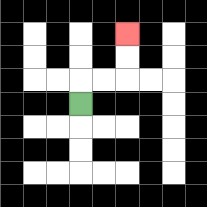{'start': '[3, 4]', 'end': '[5, 1]', 'path_directions': 'U,R,R,U,U', 'path_coordinates': '[[3, 4], [3, 3], [4, 3], [5, 3], [5, 2], [5, 1]]'}